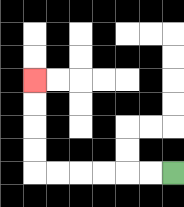{'start': '[7, 7]', 'end': '[1, 3]', 'path_directions': 'L,L,L,L,L,L,U,U,U,U', 'path_coordinates': '[[7, 7], [6, 7], [5, 7], [4, 7], [3, 7], [2, 7], [1, 7], [1, 6], [1, 5], [1, 4], [1, 3]]'}